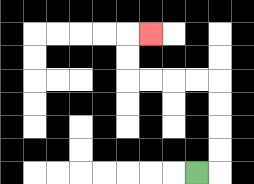{'start': '[8, 7]', 'end': '[6, 1]', 'path_directions': 'R,U,U,U,U,L,L,L,L,U,U,R', 'path_coordinates': '[[8, 7], [9, 7], [9, 6], [9, 5], [9, 4], [9, 3], [8, 3], [7, 3], [6, 3], [5, 3], [5, 2], [5, 1], [6, 1]]'}